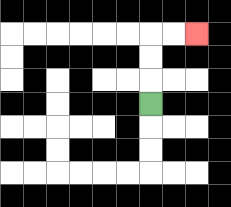{'start': '[6, 4]', 'end': '[8, 1]', 'path_directions': 'U,U,U,R,R', 'path_coordinates': '[[6, 4], [6, 3], [6, 2], [6, 1], [7, 1], [8, 1]]'}